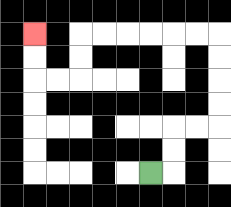{'start': '[6, 7]', 'end': '[1, 1]', 'path_directions': 'R,U,U,R,R,U,U,U,U,L,L,L,L,L,L,D,D,L,L,U,U', 'path_coordinates': '[[6, 7], [7, 7], [7, 6], [7, 5], [8, 5], [9, 5], [9, 4], [9, 3], [9, 2], [9, 1], [8, 1], [7, 1], [6, 1], [5, 1], [4, 1], [3, 1], [3, 2], [3, 3], [2, 3], [1, 3], [1, 2], [1, 1]]'}